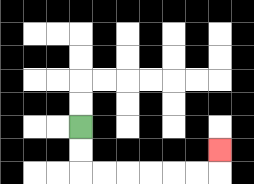{'start': '[3, 5]', 'end': '[9, 6]', 'path_directions': 'D,D,R,R,R,R,R,R,U', 'path_coordinates': '[[3, 5], [3, 6], [3, 7], [4, 7], [5, 7], [6, 7], [7, 7], [8, 7], [9, 7], [9, 6]]'}